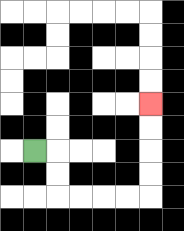{'start': '[1, 6]', 'end': '[6, 4]', 'path_directions': 'R,D,D,R,R,R,R,U,U,U,U', 'path_coordinates': '[[1, 6], [2, 6], [2, 7], [2, 8], [3, 8], [4, 8], [5, 8], [6, 8], [6, 7], [6, 6], [6, 5], [6, 4]]'}